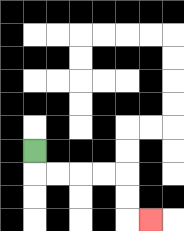{'start': '[1, 6]', 'end': '[6, 9]', 'path_directions': 'D,R,R,R,R,D,D,R', 'path_coordinates': '[[1, 6], [1, 7], [2, 7], [3, 7], [4, 7], [5, 7], [5, 8], [5, 9], [6, 9]]'}